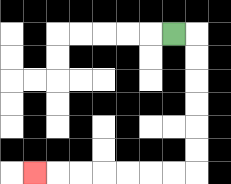{'start': '[7, 1]', 'end': '[1, 7]', 'path_directions': 'R,D,D,D,D,D,D,L,L,L,L,L,L,L', 'path_coordinates': '[[7, 1], [8, 1], [8, 2], [8, 3], [8, 4], [8, 5], [8, 6], [8, 7], [7, 7], [6, 7], [5, 7], [4, 7], [3, 7], [2, 7], [1, 7]]'}